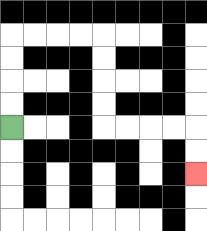{'start': '[0, 5]', 'end': '[8, 7]', 'path_directions': 'U,U,U,U,R,R,R,R,D,D,D,D,R,R,R,R,D,D', 'path_coordinates': '[[0, 5], [0, 4], [0, 3], [0, 2], [0, 1], [1, 1], [2, 1], [3, 1], [4, 1], [4, 2], [4, 3], [4, 4], [4, 5], [5, 5], [6, 5], [7, 5], [8, 5], [8, 6], [8, 7]]'}